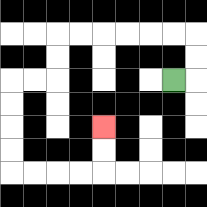{'start': '[7, 3]', 'end': '[4, 5]', 'path_directions': 'R,U,U,L,L,L,L,L,L,D,D,L,L,D,D,D,D,R,R,R,R,U,U', 'path_coordinates': '[[7, 3], [8, 3], [8, 2], [8, 1], [7, 1], [6, 1], [5, 1], [4, 1], [3, 1], [2, 1], [2, 2], [2, 3], [1, 3], [0, 3], [0, 4], [0, 5], [0, 6], [0, 7], [1, 7], [2, 7], [3, 7], [4, 7], [4, 6], [4, 5]]'}